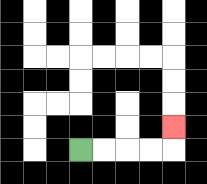{'start': '[3, 6]', 'end': '[7, 5]', 'path_directions': 'R,R,R,R,U', 'path_coordinates': '[[3, 6], [4, 6], [5, 6], [6, 6], [7, 6], [7, 5]]'}